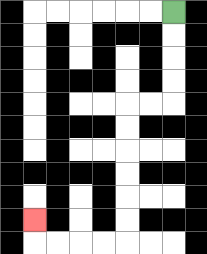{'start': '[7, 0]', 'end': '[1, 9]', 'path_directions': 'D,D,D,D,L,L,D,D,D,D,D,D,L,L,L,L,U', 'path_coordinates': '[[7, 0], [7, 1], [7, 2], [7, 3], [7, 4], [6, 4], [5, 4], [5, 5], [5, 6], [5, 7], [5, 8], [5, 9], [5, 10], [4, 10], [3, 10], [2, 10], [1, 10], [1, 9]]'}